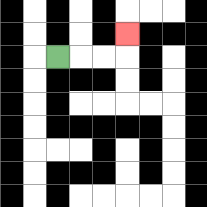{'start': '[2, 2]', 'end': '[5, 1]', 'path_directions': 'R,R,R,U', 'path_coordinates': '[[2, 2], [3, 2], [4, 2], [5, 2], [5, 1]]'}